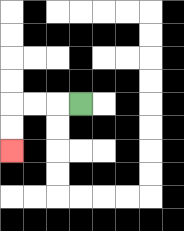{'start': '[3, 4]', 'end': '[0, 6]', 'path_directions': 'L,L,L,D,D', 'path_coordinates': '[[3, 4], [2, 4], [1, 4], [0, 4], [0, 5], [0, 6]]'}